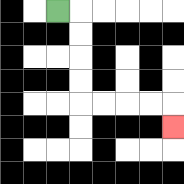{'start': '[2, 0]', 'end': '[7, 5]', 'path_directions': 'R,D,D,D,D,R,R,R,R,D', 'path_coordinates': '[[2, 0], [3, 0], [3, 1], [3, 2], [3, 3], [3, 4], [4, 4], [5, 4], [6, 4], [7, 4], [7, 5]]'}